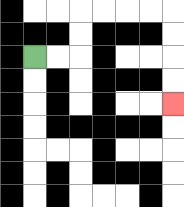{'start': '[1, 2]', 'end': '[7, 4]', 'path_directions': 'R,R,U,U,R,R,R,R,D,D,D,D', 'path_coordinates': '[[1, 2], [2, 2], [3, 2], [3, 1], [3, 0], [4, 0], [5, 0], [6, 0], [7, 0], [7, 1], [7, 2], [7, 3], [7, 4]]'}